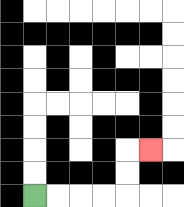{'start': '[1, 8]', 'end': '[6, 6]', 'path_directions': 'R,R,R,R,U,U,R', 'path_coordinates': '[[1, 8], [2, 8], [3, 8], [4, 8], [5, 8], [5, 7], [5, 6], [6, 6]]'}